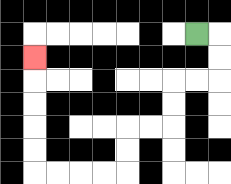{'start': '[8, 1]', 'end': '[1, 2]', 'path_directions': 'R,D,D,L,L,D,D,L,L,D,D,L,L,L,L,U,U,U,U,U', 'path_coordinates': '[[8, 1], [9, 1], [9, 2], [9, 3], [8, 3], [7, 3], [7, 4], [7, 5], [6, 5], [5, 5], [5, 6], [5, 7], [4, 7], [3, 7], [2, 7], [1, 7], [1, 6], [1, 5], [1, 4], [1, 3], [1, 2]]'}